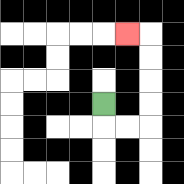{'start': '[4, 4]', 'end': '[5, 1]', 'path_directions': 'D,R,R,U,U,U,U,L', 'path_coordinates': '[[4, 4], [4, 5], [5, 5], [6, 5], [6, 4], [6, 3], [6, 2], [6, 1], [5, 1]]'}